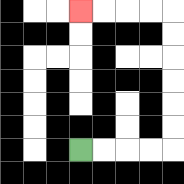{'start': '[3, 6]', 'end': '[3, 0]', 'path_directions': 'R,R,R,R,U,U,U,U,U,U,L,L,L,L', 'path_coordinates': '[[3, 6], [4, 6], [5, 6], [6, 6], [7, 6], [7, 5], [7, 4], [7, 3], [7, 2], [7, 1], [7, 0], [6, 0], [5, 0], [4, 0], [3, 0]]'}